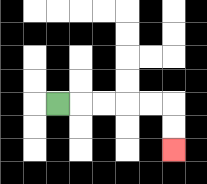{'start': '[2, 4]', 'end': '[7, 6]', 'path_directions': 'R,R,R,R,R,D,D', 'path_coordinates': '[[2, 4], [3, 4], [4, 4], [5, 4], [6, 4], [7, 4], [7, 5], [7, 6]]'}